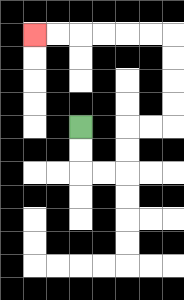{'start': '[3, 5]', 'end': '[1, 1]', 'path_directions': 'D,D,R,R,U,U,R,R,U,U,U,U,L,L,L,L,L,L', 'path_coordinates': '[[3, 5], [3, 6], [3, 7], [4, 7], [5, 7], [5, 6], [5, 5], [6, 5], [7, 5], [7, 4], [7, 3], [7, 2], [7, 1], [6, 1], [5, 1], [4, 1], [3, 1], [2, 1], [1, 1]]'}